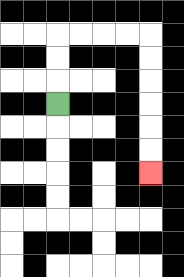{'start': '[2, 4]', 'end': '[6, 7]', 'path_directions': 'U,U,U,R,R,R,R,D,D,D,D,D,D', 'path_coordinates': '[[2, 4], [2, 3], [2, 2], [2, 1], [3, 1], [4, 1], [5, 1], [6, 1], [6, 2], [6, 3], [6, 4], [6, 5], [6, 6], [6, 7]]'}